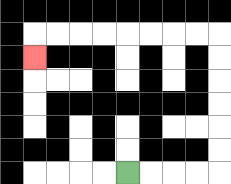{'start': '[5, 7]', 'end': '[1, 2]', 'path_directions': 'R,R,R,R,U,U,U,U,U,U,L,L,L,L,L,L,L,L,D', 'path_coordinates': '[[5, 7], [6, 7], [7, 7], [8, 7], [9, 7], [9, 6], [9, 5], [9, 4], [9, 3], [9, 2], [9, 1], [8, 1], [7, 1], [6, 1], [5, 1], [4, 1], [3, 1], [2, 1], [1, 1], [1, 2]]'}